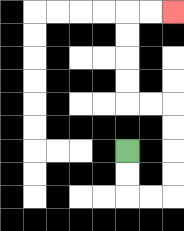{'start': '[5, 6]', 'end': '[7, 0]', 'path_directions': 'D,D,R,R,U,U,U,U,L,L,U,U,U,U,R,R', 'path_coordinates': '[[5, 6], [5, 7], [5, 8], [6, 8], [7, 8], [7, 7], [7, 6], [7, 5], [7, 4], [6, 4], [5, 4], [5, 3], [5, 2], [5, 1], [5, 0], [6, 0], [7, 0]]'}